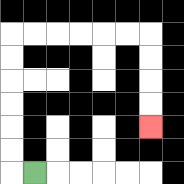{'start': '[1, 7]', 'end': '[6, 5]', 'path_directions': 'L,U,U,U,U,U,U,R,R,R,R,R,R,D,D,D,D', 'path_coordinates': '[[1, 7], [0, 7], [0, 6], [0, 5], [0, 4], [0, 3], [0, 2], [0, 1], [1, 1], [2, 1], [3, 1], [4, 1], [5, 1], [6, 1], [6, 2], [6, 3], [6, 4], [6, 5]]'}